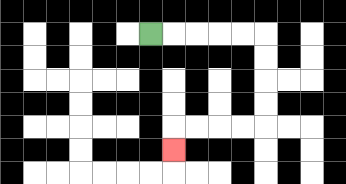{'start': '[6, 1]', 'end': '[7, 6]', 'path_directions': 'R,R,R,R,R,D,D,D,D,L,L,L,L,D', 'path_coordinates': '[[6, 1], [7, 1], [8, 1], [9, 1], [10, 1], [11, 1], [11, 2], [11, 3], [11, 4], [11, 5], [10, 5], [9, 5], [8, 5], [7, 5], [7, 6]]'}